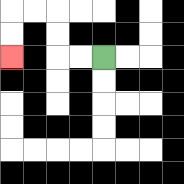{'start': '[4, 2]', 'end': '[0, 2]', 'path_directions': 'L,L,U,U,L,L,D,D', 'path_coordinates': '[[4, 2], [3, 2], [2, 2], [2, 1], [2, 0], [1, 0], [0, 0], [0, 1], [0, 2]]'}